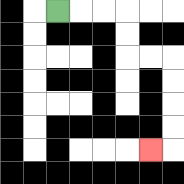{'start': '[2, 0]', 'end': '[6, 6]', 'path_directions': 'R,R,R,D,D,R,R,D,D,D,D,L', 'path_coordinates': '[[2, 0], [3, 0], [4, 0], [5, 0], [5, 1], [5, 2], [6, 2], [7, 2], [7, 3], [7, 4], [7, 5], [7, 6], [6, 6]]'}